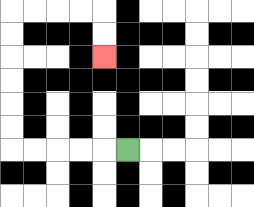{'start': '[5, 6]', 'end': '[4, 2]', 'path_directions': 'L,L,L,L,L,U,U,U,U,U,U,R,R,R,R,D,D', 'path_coordinates': '[[5, 6], [4, 6], [3, 6], [2, 6], [1, 6], [0, 6], [0, 5], [0, 4], [0, 3], [0, 2], [0, 1], [0, 0], [1, 0], [2, 0], [3, 0], [4, 0], [4, 1], [4, 2]]'}